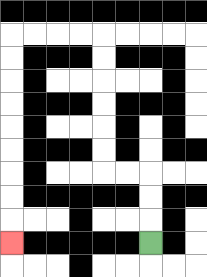{'start': '[6, 10]', 'end': '[0, 10]', 'path_directions': 'U,U,U,L,L,U,U,U,U,U,U,L,L,L,L,D,D,D,D,D,D,D,D,D', 'path_coordinates': '[[6, 10], [6, 9], [6, 8], [6, 7], [5, 7], [4, 7], [4, 6], [4, 5], [4, 4], [4, 3], [4, 2], [4, 1], [3, 1], [2, 1], [1, 1], [0, 1], [0, 2], [0, 3], [0, 4], [0, 5], [0, 6], [0, 7], [0, 8], [0, 9], [0, 10]]'}